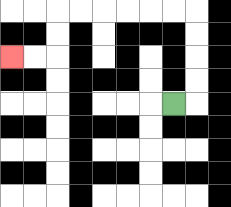{'start': '[7, 4]', 'end': '[0, 2]', 'path_directions': 'R,U,U,U,U,L,L,L,L,L,L,D,D,L,L', 'path_coordinates': '[[7, 4], [8, 4], [8, 3], [8, 2], [8, 1], [8, 0], [7, 0], [6, 0], [5, 0], [4, 0], [3, 0], [2, 0], [2, 1], [2, 2], [1, 2], [0, 2]]'}